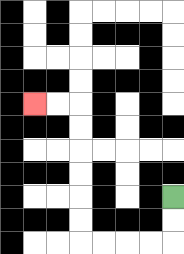{'start': '[7, 8]', 'end': '[1, 4]', 'path_directions': 'D,D,L,L,L,L,U,U,U,U,U,U,L,L', 'path_coordinates': '[[7, 8], [7, 9], [7, 10], [6, 10], [5, 10], [4, 10], [3, 10], [3, 9], [3, 8], [3, 7], [3, 6], [3, 5], [3, 4], [2, 4], [1, 4]]'}